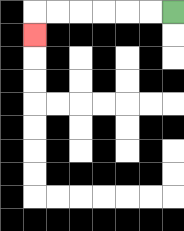{'start': '[7, 0]', 'end': '[1, 1]', 'path_directions': 'L,L,L,L,L,L,D', 'path_coordinates': '[[7, 0], [6, 0], [5, 0], [4, 0], [3, 0], [2, 0], [1, 0], [1, 1]]'}